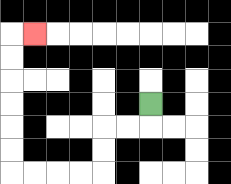{'start': '[6, 4]', 'end': '[1, 1]', 'path_directions': 'D,L,L,D,D,L,L,L,L,U,U,U,U,U,U,R', 'path_coordinates': '[[6, 4], [6, 5], [5, 5], [4, 5], [4, 6], [4, 7], [3, 7], [2, 7], [1, 7], [0, 7], [0, 6], [0, 5], [0, 4], [0, 3], [0, 2], [0, 1], [1, 1]]'}